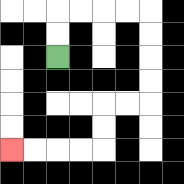{'start': '[2, 2]', 'end': '[0, 6]', 'path_directions': 'U,U,R,R,R,R,D,D,D,D,L,L,D,D,L,L,L,L', 'path_coordinates': '[[2, 2], [2, 1], [2, 0], [3, 0], [4, 0], [5, 0], [6, 0], [6, 1], [6, 2], [6, 3], [6, 4], [5, 4], [4, 4], [4, 5], [4, 6], [3, 6], [2, 6], [1, 6], [0, 6]]'}